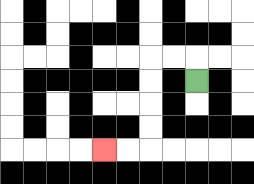{'start': '[8, 3]', 'end': '[4, 6]', 'path_directions': 'U,L,L,D,D,D,D,L,L', 'path_coordinates': '[[8, 3], [8, 2], [7, 2], [6, 2], [6, 3], [6, 4], [6, 5], [6, 6], [5, 6], [4, 6]]'}